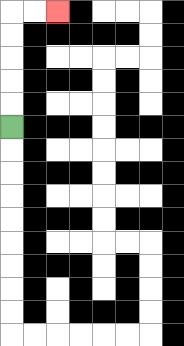{'start': '[0, 5]', 'end': '[2, 0]', 'path_directions': 'U,U,U,U,U,R,R', 'path_coordinates': '[[0, 5], [0, 4], [0, 3], [0, 2], [0, 1], [0, 0], [1, 0], [2, 0]]'}